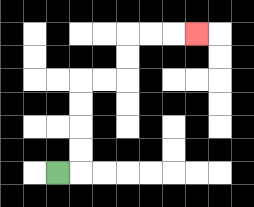{'start': '[2, 7]', 'end': '[8, 1]', 'path_directions': 'R,U,U,U,U,R,R,U,U,R,R,R', 'path_coordinates': '[[2, 7], [3, 7], [3, 6], [3, 5], [3, 4], [3, 3], [4, 3], [5, 3], [5, 2], [5, 1], [6, 1], [7, 1], [8, 1]]'}